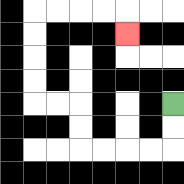{'start': '[7, 4]', 'end': '[5, 1]', 'path_directions': 'D,D,L,L,L,L,U,U,L,L,U,U,U,U,R,R,R,R,D', 'path_coordinates': '[[7, 4], [7, 5], [7, 6], [6, 6], [5, 6], [4, 6], [3, 6], [3, 5], [3, 4], [2, 4], [1, 4], [1, 3], [1, 2], [1, 1], [1, 0], [2, 0], [3, 0], [4, 0], [5, 0], [5, 1]]'}